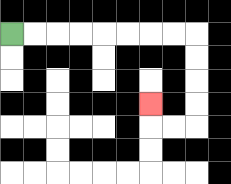{'start': '[0, 1]', 'end': '[6, 4]', 'path_directions': 'R,R,R,R,R,R,R,R,D,D,D,D,L,L,U', 'path_coordinates': '[[0, 1], [1, 1], [2, 1], [3, 1], [4, 1], [5, 1], [6, 1], [7, 1], [8, 1], [8, 2], [8, 3], [8, 4], [8, 5], [7, 5], [6, 5], [6, 4]]'}